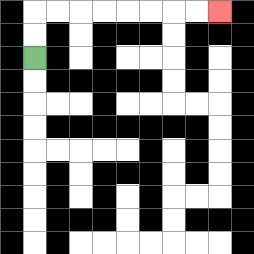{'start': '[1, 2]', 'end': '[9, 0]', 'path_directions': 'U,U,R,R,R,R,R,R,R,R', 'path_coordinates': '[[1, 2], [1, 1], [1, 0], [2, 0], [3, 0], [4, 0], [5, 0], [6, 0], [7, 0], [8, 0], [9, 0]]'}